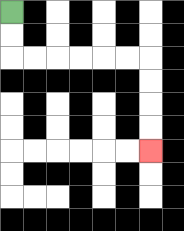{'start': '[0, 0]', 'end': '[6, 6]', 'path_directions': 'D,D,R,R,R,R,R,R,D,D,D,D', 'path_coordinates': '[[0, 0], [0, 1], [0, 2], [1, 2], [2, 2], [3, 2], [4, 2], [5, 2], [6, 2], [6, 3], [6, 4], [6, 5], [6, 6]]'}